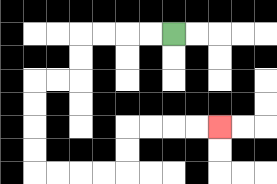{'start': '[7, 1]', 'end': '[9, 5]', 'path_directions': 'L,L,L,L,D,D,L,L,D,D,D,D,R,R,R,R,U,U,R,R,R,R', 'path_coordinates': '[[7, 1], [6, 1], [5, 1], [4, 1], [3, 1], [3, 2], [3, 3], [2, 3], [1, 3], [1, 4], [1, 5], [1, 6], [1, 7], [2, 7], [3, 7], [4, 7], [5, 7], [5, 6], [5, 5], [6, 5], [7, 5], [8, 5], [9, 5]]'}